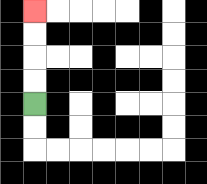{'start': '[1, 4]', 'end': '[1, 0]', 'path_directions': 'U,U,U,U', 'path_coordinates': '[[1, 4], [1, 3], [1, 2], [1, 1], [1, 0]]'}